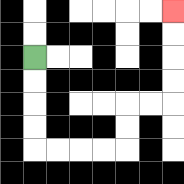{'start': '[1, 2]', 'end': '[7, 0]', 'path_directions': 'D,D,D,D,R,R,R,R,U,U,R,R,U,U,U,U', 'path_coordinates': '[[1, 2], [1, 3], [1, 4], [1, 5], [1, 6], [2, 6], [3, 6], [4, 6], [5, 6], [5, 5], [5, 4], [6, 4], [7, 4], [7, 3], [7, 2], [7, 1], [7, 0]]'}